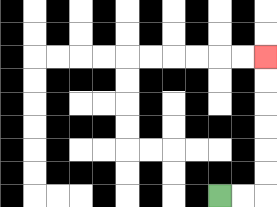{'start': '[9, 8]', 'end': '[11, 2]', 'path_directions': 'R,R,U,U,U,U,U,U', 'path_coordinates': '[[9, 8], [10, 8], [11, 8], [11, 7], [11, 6], [11, 5], [11, 4], [11, 3], [11, 2]]'}